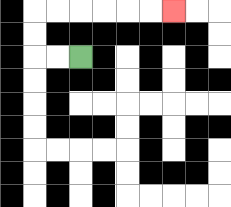{'start': '[3, 2]', 'end': '[7, 0]', 'path_directions': 'L,L,U,U,R,R,R,R,R,R', 'path_coordinates': '[[3, 2], [2, 2], [1, 2], [1, 1], [1, 0], [2, 0], [3, 0], [4, 0], [5, 0], [6, 0], [7, 0]]'}